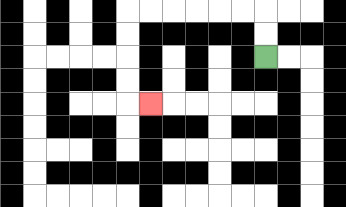{'start': '[11, 2]', 'end': '[6, 4]', 'path_directions': 'U,U,L,L,L,L,L,L,D,D,D,D,R', 'path_coordinates': '[[11, 2], [11, 1], [11, 0], [10, 0], [9, 0], [8, 0], [7, 0], [6, 0], [5, 0], [5, 1], [5, 2], [5, 3], [5, 4], [6, 4]]'}